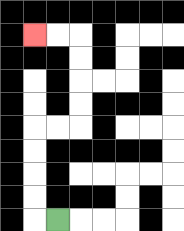{'start': '[2, 9]', 'end': '[1, 1]', 'path_directions': 'L,U,U,U,U,R,R,U,U,U,U,L,L', 'path_coordinates': '[[2, 9], [1, 9], [1, 8], [1, 7], [1, 6], [1, 5], [2, 5], [3, 5], [3, 4], [3, 3], [3, 2], [3, 1], [2, 1], [1, 1]]'}